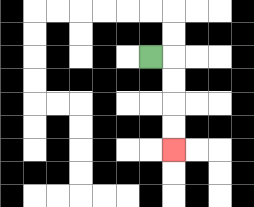{'start': '[6, 2]', 'end': '[7, 6]', 'path_directions': 'R,D,D,D,D', 'path_coordinates': '[[6, 2], [7, 2], [7, 3], [7, 4], [7, 5], [7, 6]]'}